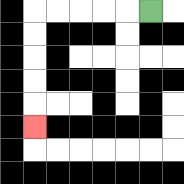{'start': '[6, 0]', 'end': '[1, 5]', 'path_directions': 'L,L,L,L,L,D,D,D,D,D', 'path_coordinates': '[[6, 0], [5, 0], [4, 0], [3, 0], [2, 0], [1, 0], [1, 1], [1, 2], [1, 3], [1, 4], [1, 5]]'}